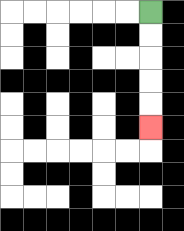{'start': '[6, 0]', 'end': '[6, 5]', 'path_directions': 'D,D,D,D,D', 'path_coordinates': '[[6, 0], [6, 1], [6, 2], [6, 3], [6, 4], [6, 5]]'}